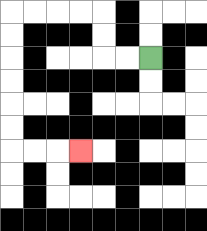{'start': '[6, 2]', 'end': '[3, 6]', 'path_directions': 'L,L,U,U,L,L,L,L,D,D,D,D,D,D,R,R,R', 'path_coordinates': '[[6, 2], [5, 2], [4, 2], [4, 1], [4, 0], [3, 0], [2, 0], [1, 0], [0, 0], [0, 1], [0, 2], [0, 3], [0, 4], [0, 5], [0, 6], [1, 6], [2, 6], [3, 6]]'}